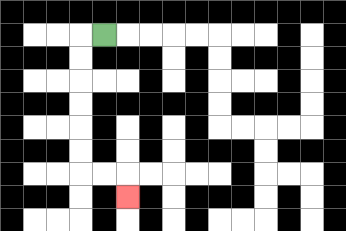{'start': '[4, 1]', 'end': '[5, 8]', 'path_directions': 'L,D,D,D,D,D,D,R,R,D', 'path_coordinates': '[[4, 1], [3, 1], [3, 2], [3, 3], [3, 4], [3, 5], [3, 6], [3, 7], [4, 7], [5, 7], [5, 8]]'}